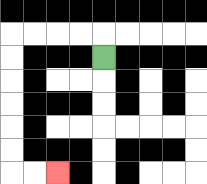{'start': '[4, 2]', 'end': '[2, 7]', 'path_directions': 'U,L,L,L,L,D,D,D,D,D,D,R,R', 'path_coordinates': '[[4, 2], [4, 1], [3, 1], [2, 1], [1, 1], [0, 1], [0, 2], [0, 3], [0, 4], [0, 5], [0, 6], [0, 7], [1, 7], [2, 7]]'}